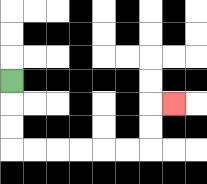{'start': '[0, 3]', 'end': '[7, 4]', 'path_directions': 'D,D,D,R,R,R,R,R,R,U,U,R', 'path_coordinates': '[[0, 3], [0, 4], [0, 5], [0, 6], [1, 6], [2, 6], [3, 6], [4, 6], [5, 6], [6, 6], [6, 5], [6, 4], [7, 4]]'}